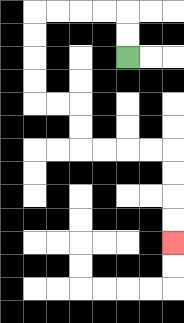{'start': '[5, 2]', 'end': '[7, 10]', 'path_directions': 'U,U,L,L,L,L,D,D,D,D,R,R,D,D,R,R,R,R,D,D,D,D', 'path_coordinates': '[[5, 2], [5, 1], [5, 0], [4, 0], [3, 0], [2, 0], [1, 0], [1, 1], [1, 2], [1, 3], [1, 4], [2, 4], [3, 4], [3, 5], [3, 6], [4, 6], [5, 6], [6, 6], [7, 6], [7, 7], [7, 8], [7, 9], [7, 10]]'}